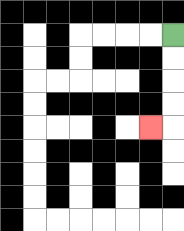{'start': '[7, 1]', 'end': '[6, 5]', 'path_directions': 'D,D,D,D,L', 'path_coordinates': '[[7, 1], [7, 2], [7, 3], [7, 4], [7, 5], [6, 5]]'}